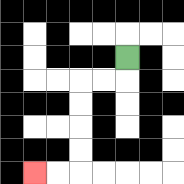{'start': '[5, 2]', 'end': '[1, 7]', 'path_directions': 'D,L,L,D,D,D,D,L,L', 'path_coordinates': '[[5, 2], [5, 3], [4, 3], [3, 3], [3, 4], [3, 5], [3, 6], [3, 7], [2, 7], [1, 7]]'}